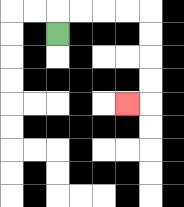{'start': '[2, 1]', 'end': '[5, 4]', 'path_directions': 'U,R,R,R,R,D,D,D,D,L', 'path_coordinates': '[[2, 1], [2, 0], [3, 0], [4, 0], [5, 0], [6, 0], [6, 1], [6, 2], [6, 3], [6, 4], [5, 4]]'}